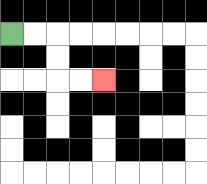{'start': '[0, 1]', 'end': '[4, 3]', 'path_directions': 'R,R,D,D,R,R', 'path_coordinates': '[[0, 1], [1, 1], [2, 1], [2, 2], [2, 3], [3, 3], [4, 3]]'}